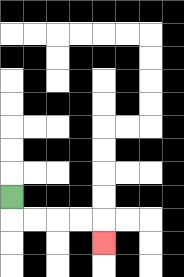{'start': '[0, 8]', 'end': '[4, 10]', 'path_directions': 'D,R,R,R,R,D', 'path_coordinates': '[[0, 8], [0, 9], [1, 9], [2, 9], [3, 9], [4, 9], [4, 10]]'}